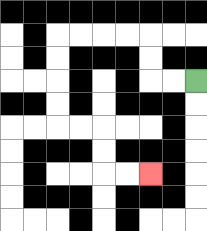{'start': '[8, 3]', 'end': '[6, 7]', 'path_directions': 'L,L,U,U,L,L,L,L,D,D,D,D,R,R,D,D,R,R', 'path_coordinates': '[[8, 3], [7, 3], [6, 3], [6, 2], [6, 1], [5, 1], [4, 1], [3, 1], [2, 1], [2, 2], [2, 3], [2, 4], [2, 5], [3, 5], [4, 5], [4, 6], [4, 7], [5, 7], [6, 7]]'}